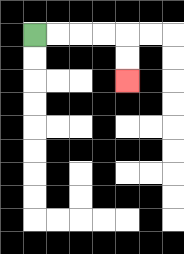{'start': '[1, 1]', 'end': '[5, 3]', 'path_directions': 'R,R,R,R,D,D', 'path_coordinates': '[[1, 1], [2, 1], [3, 1], [4, 1], [5, 1], [5, 2], [5, 3]]'}